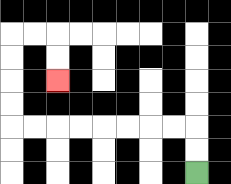{'start': '[8, 7]', 'end': '[2, 3]', 'path_directions': 'U,U,L,L,L,L,L,L,L,L,U,U,U,U,R,R,D,D', 'path_coordinates': '[[8, 7], [8, 6], [8, 5], [7, 5], [6, 5], [5, 5], [4, 5], [3, 5], [2, 5], [1, 5], [0, 5], [0, 4], [0, 3], [0, 2], [0, 1], [1, 1], [2, 1], [2, 2], [2, 3]]'}